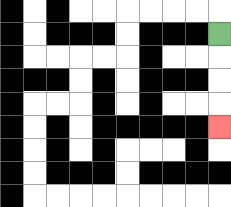{'start': '[9, 1]', 'end': '[9, 5]', 'path_directions': 'D,D,D,D', 'path_coordinates': '[[9, 1], [9, 2], [9, 3], [9, 4], [9, 5]]'}